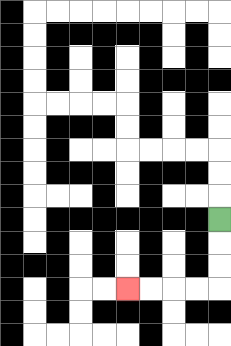{'start': '[9, 9]', 'end': '[5, 12]', 'path_directions': 'D,D,D,L,L,L,L', 'path_coordinates': '[[9, 9], [9, 10], [9, 11], [9, 12], [8, 12], [7, 12], [6, 12], [5, 12]]'}